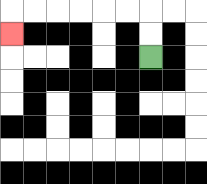{'start': '[6, 2]', 'end': '[0, 1]', 'path_directions': 'U,U,L,L,L,L,L,L,D', 'path_coordinates': '[[6, 2], [6, 1], [6, 0], [5, 0], [4, 0], [3, 0], [2, 0], [1, 0], [0, 0], [0, 1]]'}